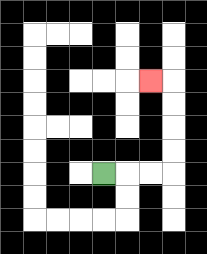{'start': '[4, 7]', 'end': '[6, 3]', 'path_directions': 'R,R,R,U,U,U,U,L', 'path_coordinates': '[[4, 7], [5, 7], [6, 7], [7, 7], [7, 6], [7, 5], [7, 4], [7, 3], [6, 3]]'}